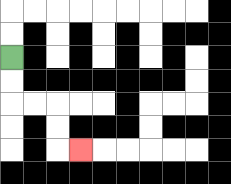{'start': '[0, 2]', 'end': '[3, 6]', 'path_directions': 'D,D,R,R,D,D,R', 'path_coordinates': '[[0, 2], [0, 3], [0, 4], [1, 4], [2, 4], [2, 5], [2, 6], [3, 6]]'}